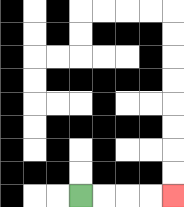{'start': '[3, 8]', 'end': '[7, 8]', 'path_directions': 'R,R,R,R', 'path_coordinates': '[[3, 8], [4, 8], [5, 8], [6, 8], [7, 8]]'}